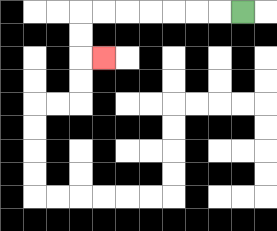{'start': '[10, 0]', 'end': '[4, 2]', 'path_directions': 'L,L,L,L,L,L,L,D,D,R', 'path_coordinates': '[[10, 0], [9, 0], [8, 0], [7, 0], [6, 0], [5, 0], [4, 0], [3, 0], [3, 1], [3, 2], [4, 2]]'}